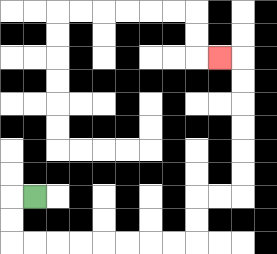{'start': '[1, 8]', 'end': '[9, 2]', 'path_directions': 'L,D,D,R,R,R,R,R,R,R,R,U,U,R,R,U,U,U,U,U,U,L', 'path_coordinates': '[[1, 8], [0, 8], [0, 9], [0, 10], [1, 10], [2, 10], [3, 10], [4, 10], [5, 10], [6, 10], [7, 10], [8, 10], [8, 9], [8, 8], [9, 8], [10, 8], [10, 7], [10, 6], [10, 5], [10, 4], [10, 3], [10, 2], [9, 2]]'}